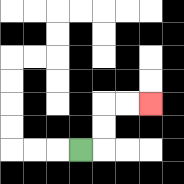{'start': '[3, 6]', 'end': '[6, 4]', 'path_directions': 'R,U,U,R,R', 'path_coordinates': '[[3, 6], [4, 6], [4, 5], [4, 4], [5, 4], [6, 4]]'}